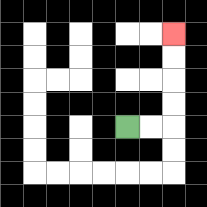{'start': '[5, 5]', 'end': '[7, 1]', 'path_directions': 'R,R,U,U,U,U', 'path_coordinates': '[[5, 5], [6, 5], [7, 5], [7, 4], [7, 3], [7, 2], [7, 1]]'}